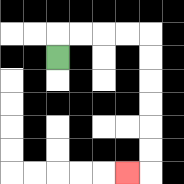{'start': '[2, 2]', 'end': '[5, 7]', 'path_directions': 'U,R,R,R,R,D,D,D,D,D,D,L', 'path_coordinates': '[[2, 2], [2, 1], [3, 1], [4, 1], [5, 1], [6, 1], [6, 2], [6, 3], [6, 4], [6, 5], [6, 6], [6, 7], [5, 7]]'}